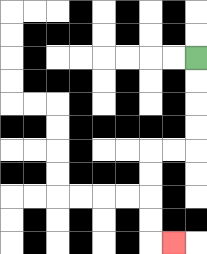{'start': '[8, 2]', 'end': '[7, 10]', 'path_directions': 'D,D,D,D,L,L,D,D,D,D,R', 'path_coordinates': '[[8, 2], [8, 3], [8, 4], [8, 5], [8, 6], [7, 6], [6, 6], [6, 7], [6, 8], [6, 9], [6, 10], [7, 10]]'}